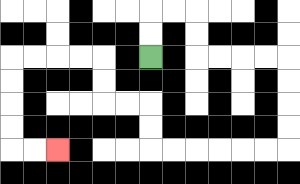{'start': '[6, 2]', 'end': '[2, 6]', 'path_directions': 'U,U,R,R,D,D,R,R,R,R,D,D,D,D,L,L,L,L,L,L,U,U,L,L,U,U,L,L,L,L,D,D,D,D,R,R', 'path_coordinates': '[[6, 2], [6, 1], [6, 0], [7, 0], [8, 0], [8, 1], [8, 2], [9, 2], [10, 2], [11, 2], [12, 2], [12, 3], [12, 4], [12, 5], [12, 6], [11, 6], [10, 6], [9, 6], [8, 6], [7, 6], [6, 6], [6, 5], [6, 4], [5, 4], [4, 4], [4, 3], [4, 2], [3, 2], [2, 2], [1, 2], [0, 2], [0, 3], [0, 4], [0, 5], [0, 6], [1, 6], [2, 6]]'}